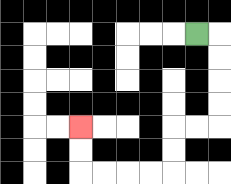{'start': '[8, 1]', 'end': '[3, 5]', 'path_directions': 'R,D,D,D,D,L,L,D,D,L,L,L,L,U,U', 'path_coordinates': '[[8, 1], [9, 1], [9, 2], [9, 3], [9, 4], [9, 5], [8, 5], [7, 5], [7, 6], [7, 7], [6, 7], [5, 7], [4, 7], [3, 7], [3, 6], [3, 5]]'}